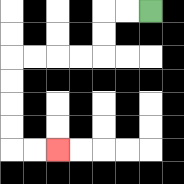{'start': '[6, 0]', 'end': '[2, 6]', 'path_directions': 'L,L,D,D,L,L,L,L,D,D,D,D,R,R', 'path_coordinates': '[[6, 0], [5, 0], [4, 0], [4, 1], [4, 2], [3, 2], [2, 2], [1, 2], [0, 2], [0, 3], [0, 4], [0, 5], [0, 6], [1, 6], [2, 6]]'}